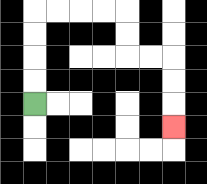{'start': '[1, 4]', 'end': '[7, 5]', 'path_directions': 'U,U,U,U,R,R,R,R,D,D,R,R,D,D,D', 'path_coordinates': '[[1, 4], [1, 3], [1, 2], [1, 1], [1, 0], [2, 0], [3, 0], [4, 0], [5, 0], [5, 1], [5, 2], [6, 2], [7, 2], [7, 3], [7, 4], [7, 5]]'}